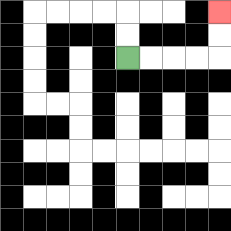{'start': '[5, 2]', 'end': '[9, 0]', 'path_directions': 'R,R,R,R,U,U', 'path_coordinates': '[[5, 2], [6, 2], [7, 2], [8, 2], [9, 2], [9, 1], [9, 0]]'}